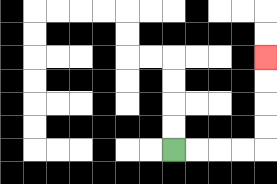{'start': '[7, 6]', 'end': '[11, 2]', 'path_directions': 'R,R,R,R,U,U,U,U', 'path_coordinates': '[[7, 6], [8, 6], [9, 6], [10, 6], [11, 6], [11, 5], [11, 4], [11, 3], [11, 2]]'}